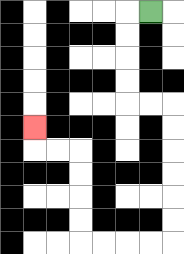{'start': '[6, 0]', 'end': '[1, 5]', 'path_directions': 'L,D,D,D,D,R,R,D,D,D,D,D,D,L,L,L,L,U,U,U,U,L,L,U', 'path_coordinates': '[[6, 0], [5, 0], [5, 1], [5, 2], [5, 3], [5, 4], [6, 4], [7, 4], [7, 5], [7, 6], [7, 7], [7, 8], [7, 9], [7, 10], [6, 10], [5, 10], [4, 10], [3, 10], [3, 9], [3, 8], [3, 7], [3, 6], [2, 6], [1, 6], [1, 5]]'}